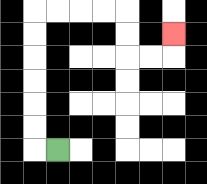{'start': '[2, 6]', 'end': '[7, 1]', 'path_directions': 'L,U,U,U,U,U,U,R,R,R,R,D,D,R,R,U', 'path_coordinates': '[[2, 6], [1, 6], [1, 5], [1, 4], [1, 3], [1, 2], [1, 1], [1, 0], [2, 0], [3, 0], [4, 0], [5, 0], [5, 1], [5, 2], [6, 2], [7, 2], [7, 1]]'}